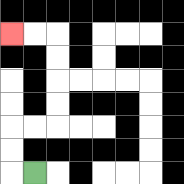{'start': '[1, 7]', 'end': '[0, 1]', 'path_directions': 'L,U,U,R,R,U,U,U,U,L,L', 'path_coordinates': '[[1, 7], [0, 7], [0, 6], [0, 5], [1, 5], [2, 5], [2, 4], [2, 3], [2, 2], [2, 1], [1, 1], [0, 1]]'}